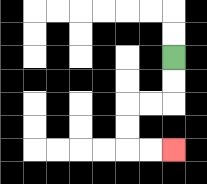{'start': '[7, 2]', 'end': '[7, 6]', 'path_directions': 'D,D,L,L,D,D,R,R', 'path_coordinates': '[[7, 2], [7, 3], [7, 4], [6, 4], [5, 4], [5, 5], [5, 6], [6, 6], [7, 6]]'}